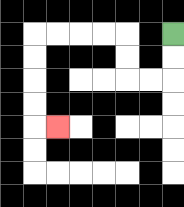{'start': '[7, 1]', 'end': '[2, 5]', 'path_directions': 'D,D,L,L,U,U,L,L,L,L,D,D,D,D,R', 'path_coordinates': '[[7, 1], [7, 2], [7, 3], [6, 3], [5, 3], [5, 2], [5, 1], [4, 1], [3, 1], [2, 1], [1, 1], [1, 2], [1, 3], [1, 4], [1, 5], [2, 5]]'}